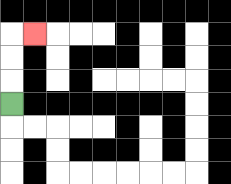{'start': '[0, 4]', 'end': '[1, 1]', 'path_directions': 'U,U,U,R', 'path_coordinates': '[[0, 4], [0, 3], [0, 2], [0, 1], [1, 1]]'}